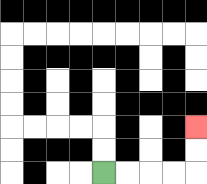{'start': '[4, 7]', 'end': '[8, 5]', 'path_directions': 'R,R,R,R,U,U', 'path_coordinates': '[[4, 7], [5, 7], [6, 7], [7, 7], [8, 7], [8, 6], [8, 5]]'}